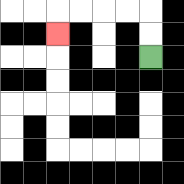{'start': '[6, 2]', 'end': '[2, 1]', 'path_directions': 'U,U,L,L,L,L,D', 'path_coordinates': '[[6, 2], [6, 1], [6, 0], [5, 0], [4, 0], [3, 0], [2, 0], [2, 1]]'}